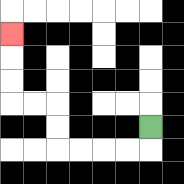{'start': '[6, 5]', 'end': '[0, 1]', 'path_directions': 'D,L,L,L,L,U,U,L,L,U,U,U', 'path_coordinates': '[[6, 5], [6, 6], [5, 6], [4, 6], [3, 6], [2, 6], [2, 5], [2, 4], [1, 4], [0, 4], [0, 3], [0, 2], [0, 1]]'}